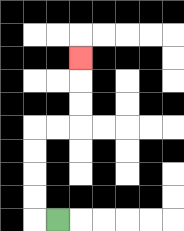{'start': '[2, 9]', 'end': '[3, 2]', 'path_directions': 'L,U,U,U,U,R,R,U,U,U', 'path_coordinates': '[[2, 9], [1, 9], [1, 8], [1, 7], [1, 6], [1, 5], [2, 5], [3, 5], [3, 4], [3, 3], [3, 2]]'}